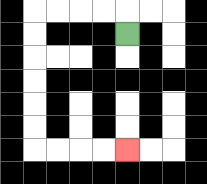{'start': '[5, 1]', 'end': '[5, 6]', 'path_directions': 'U,L,L,L,L,D,D,D,D,D,D,R,R,R,R', 'path_coordinates': '[[5, 1], [5, 0], [4, 0], [3, 0], [2, 0], [1, 0], [1, 1], [1, 2], [1, 3], [1, 4], [1, 5], [1, 6], [2, 6], [3, 6], [4, 6], [5, 6]]'}